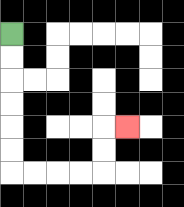{'start': '[0, 1]', 'end': '[5, 5]', 'path_directions': 'D,D,D,D,D,D,R,R,R,R,U,U,R', 'path_coordinates': '[[0, 1], [0, 2], [0, 3], [0, 4], [0, 5], [0, 6], [0, 7], [1, 7], [2, 7], [3, 7], [4, 7], [4, 6], [4, 5], [5, 5]]'}